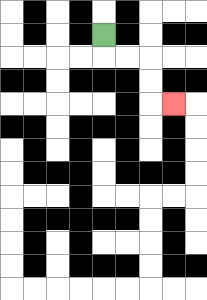{'start': '[4, 1]', 'end': '[7, 4]', 'path_directions': 'D,R,R,D,D,R', 'path_coordinates': '[[4, 1], [4, 2], [5, 2], [6, 2], [6, 3], [6, 4], [7, 4]]'}